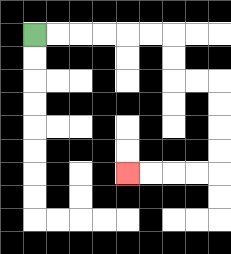{'start': '[1, 1]', 'end': '[5, 7]', 'path_directions': 'R,R,R,R,R,R,D,D,R,R,D,D,D,D,L,L,L,L', 'path_coordinates': '[[1, 1], [2, 1], [3, 1], [4, 1], [5, 1], [6, 1], [7, 1], [7, 2], [7, 3], [8, 3], [9, 3], [9, 4], [9, 5], [9, 6], [9, 7], [8, 7], [7, 7], [6, 7], [5, 7]]'}